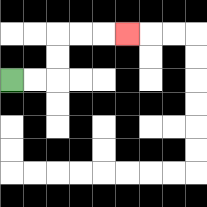{'start': '[0, 3]', 'end': '[5, 1]', 'path_directions': 'R,R,U,U,R,R,R', 'path_coordinates': '[[0, 3], [1, 3], [2, 3], [2, 2], [2, 1], [3, 1], [4, 1], [5, 1]]'}